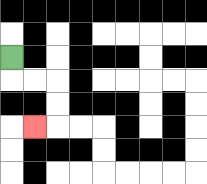{'start': '[0, 2]', 'end': '[1, 5]', 'path_directions': 'D,R,R,D,D,L', 'path_coordinates': '[[0, 2], [0, 3], [1, 3], [2, 3], [2, 4], [2, 5], [1, 5]]'}